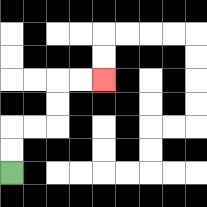{'start': '[0, 7]', 'end': '[4, 3]', 'path_directions': 'U,U,R,R,U,U,R,R', 'path_coordinates': '[[0, 7], [0, 6], [0, 5], [1, 5], [2, 5], [2, 4], [2, 3], [3, 3], [4, 3]]'}